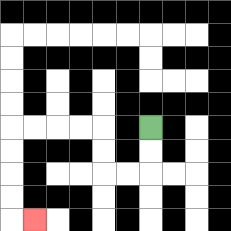{'start': '[6, 5]', 'end': '[1, 9]', 'path_directions': 'D,D,L,L,U,U,L,L,L,L,D,D,D,D,R', 'path_coordinates': '[[6, 5], [6, 6], [6, 7], [5, 7], [4, 7], [4, 6], [4, 5], [3, 5], [2, 5], [1, 5], [0, 5], [0, 6], [0, 7], [0, 8], [0, 9], [1, 9]]'}